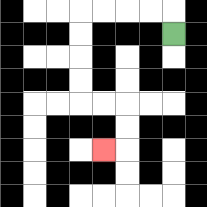{'start': '[7, 1]', 'end': '[4, 6]', 'path_directions': 'U,L,L,L,L,D,D,D,D,R,R,D,D,L', 'path_coordinates': '[[7, 1], [7, 0], [6, 0], [5, 0], [4, 0], [3, 0], [3, 1], [3, 2], [3, 3], [3, 4], [4, 4], [5, 4], [5, 5], [5, 6], [4, 6]]'}